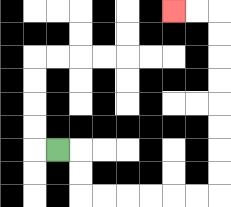{'start': '[2, 6]', 'end': '[7, 0]', 'path_directions': 'R,D,D,R,R,R,R,R,R,U,U,U,U,U,U,U,U,L,L', 'path_coordinates': '[[2, 6], [3, 6], [3, 7], [3, 8], [4, 8], [5, 8], [6, 8], [7, 8], [8, 8], [9, 8], [9, 7], [9, 6], [9, 5], [9, 4], [9, 3], [9, 2], [9, 1], [9, 0], [8, 0], [7, 0]]'}